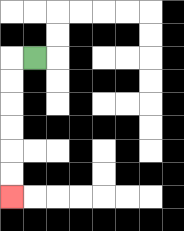{'start': '[1, 2]', 'end': '[0, 8]', 'path_directions': 'L,D,D,D,D,D,D', 'path_coordinates': '[[1, 2], [0, 2], [0, 3], [0, 4], [0, 5], [0, 6], [0, 7], [0, 8]]'}